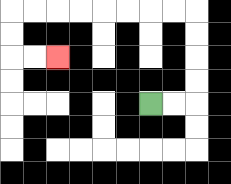{'start': '[6, 4]', 'end': '[2, 2]', 'path_directions': 'R,R,U,U,U,U,L,L,L,L,L,L,L,L,D,D,R,R', 'path_coordinates': '[[6, 4], [7, 4], [8, 4], [8, 3], [8, 2], [8, 1], [8, 0], [7, 0], [6, 0], [5, 0], [4, 0], [3, 0], [2, 0], [1, 0], [0, 0], [0, 1], [0, 2], [1, 2], [2, 2]]'}